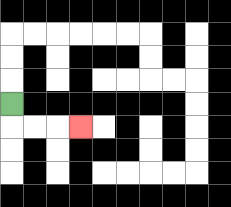{'start': '[0, 4]', 'end': '[3, 5]', 'path_directions': 'D,R,R,R', 'path_coordinates': '[[0, 4], [0, 5], [1, 5], [2, 5], [3, 5]]'}